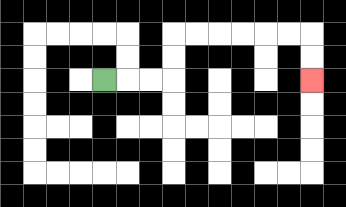{'start': '[4, 3]', 'end': '[13, 3]', 'path_directions': 'R,R,R,U,U,R,R,R,R,R,R,D,D', 'path_coordinates': '[[4, 3], [5, 3], [6, 3], [7, 3], [7, 2], [7, 1], [8, 1], [9, 1], [10, 1], [11, 1], [12, 1], [13, 1], [13, 2], [13, 3]]'}